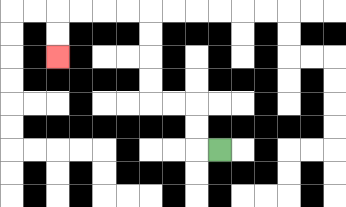{'start': '[9, 6]', 'end': '[2, 2]', 'path_directions': 'L,U,U,L,L,U,U,U,U,L,L,L,L,D,D', 'path_coordinates': '[[9, 6], [8, 6], [8, 5], [8, 4], [7, 4], [6, 4], [6, 3], [6, 2], [6, 1], [6, 0], [5, 0], [4, 0], [3, 0], [2, 0], [2, 1], [2, 2]]'}